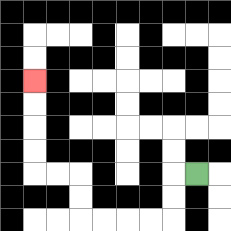{'start': '[8, 7]', 'end': '[1, 3]', 'path_directions': 'L,D,D,L,L,L,L,U,U,L,L,U,U,U,U', 'path_coordinates': '[[8, 7], [7, 7], [7, 8], [7, 9], [6, 9], [5, 9], [4, 9], [3, 9], [3, 8], [3, 7], [2, 7], [1, 7], [1, 6], [1, 5], [1, 4], [1, 3]]'}